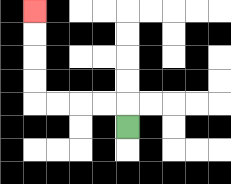{'start': '[5, 5]', 'end': '[1, 0]', 'path_directions': 'U,L,L,L,L,U,U,U,U', 'path_coordinates': '[[5, 5], [5, 4], [4, 4], [3, 4], [2, 4], [1, 4], [1, 3], [1, 2], [1, 1], [1, 0]]'}